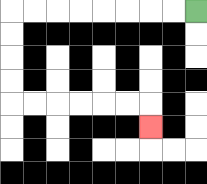{'start': '[8, 0]', 'end': '[6, 5]', 'path_directions': 'L,L,L,L,L,L,L,L,D,D,D,D,R,R,R,R,R,R,D', 'path_coordinates': '[[8, 0], [7, 0], [6, 0], [5, 0], [4, 0], [3, 0], [2, 0], [1, 0], [0, 0], [0, 1], [0, 2], [0, 3], [0, 4], [1, 4], [2, 4], [3, 4], [4, 4], [5, 4], [6, 4], [6, 5]]'}